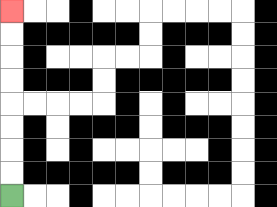{'start': '[0, 8]', 'end': '[0, 0]', 'path_directions': 'U,U,U,U,U,U,U,U', 'path_coordinates': '[[0, 8], [0, 7], [0, 6], [0, 5], [0, 4], [0, 3], [0, 2], [0, 1], [0, 0]]'}